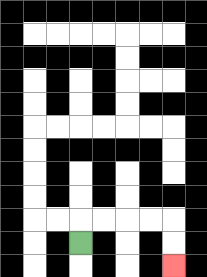{'start': '[3, 10]', 'end': '[7, 11]', 'path_directions': 'U,R,R,R,R,D,D', 'path_coordinates': '[[3, 10], [3, 9], [4, 9], [5, 9], [6, 9], [7, 9], [7, 10], [7, 11]]'}